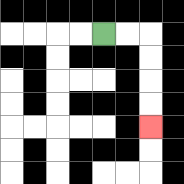{'start': '[4, 1]', 'end': '[6, 5]', 'path_directions': 'R,R,D,D,D,D', 'path_coordinates': '[[4, 1], [5, 1], [6, 1], [6, 2], [6, 3], [6, 4], [6, 5]]'}